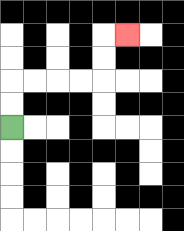{'start': '[0, 5]', 'end': '[5, 1]', 'path_directions': 'U,U,R,R,R,R,U,U,R', 'path_coordinates': '[[0, 5], [0, 4], [0, 3], [1, 3], [2, 3], [3, 3], [4, 3], [4, 2], [4, 1], [5, 1]]'}